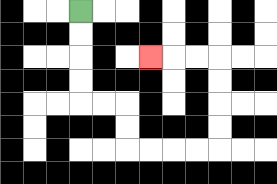{'start': '[3, 0]', 'end': '[6, 2]', 'path_directions': 'D,D,D,D,R,R,D,D,R,R,R,R,U,U,U,U,L,L,L', 'path_coordinates': '[[3, 0], [3, 1], [3, 2], [3, 3], [3, 4], [4, 4], [5, 4], [5, 5], [5, 6], [6, 6], [7, 6], [8, 6], [9, 6], [9, 5], [9, 4], [9, 3], [9, 2], [8, 2], [7, 2], [6, 2]]'}